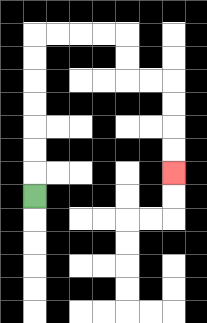{'start': '[1, 8]', 'end': '[7, 7]', 'path_directions': 'U,U,U,U,U,U,U,R,R,R,R,D,D,R,R,D,D,D,D', 'path_coordinates': '[[1, 8], [1, 7], [1, 6], [1, 5], [1, 4], [1, 3], [1, 2], [1, 1], [2, 1], [3, 1], [4, 1], [5, 1], [5, 2], [5, 3], [6, 3], [7, 3], [7, 4], [7, 5], [7, 6], [7, 7]]'}